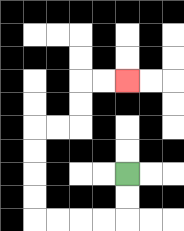{'start': '[5, 7]', 'end': '[5, 3]', 'path_directions': 'D,D,L,L,L,L,U,U,U,U,R,R,U,U,R,R', 'path_coordinates': '[[5, 7], [5, 8], [5, 9], [4, 9], [3, 9], [2, 9], [1, 9], [1, 8], [1, 7], [1, 6], [1, 5], [2, 5], [3, 5], [3, 4], [3, 3], [4, 3], [5, 3]]'}